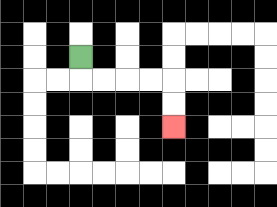{'start': '[3, 2]', 'end': '[7, 5]', 'path_directions': 'D,R,R,R,R,D,D', 'path_coordinates': '[[3, 2], [3, 3], [4, 3], [5, 3], [6, 3], [7, 3], [7, 4], [7, 5]]'}